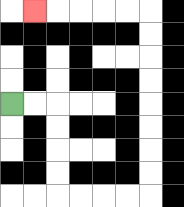{'start': '[0, 4]', 'end': '[1, 0]', 'path_directions': 'R,R,D,D,D,D,R,R,R,R,U,U,U,U,U,U,U,U,L,L,L,L,L', 'path_coordinates': '[[0, 4], [1, 4], [2, 4], [2, 5], [2, 6], [2, 7], [2, 8], [3, 8], [4, 8], [5, 8], [6, 8], [6, 7], [6, 6], [6, 5], [6, 4], [6, 3], [6, 2], [6, 1], [6, 0], [5, 0], [4, 0], [3, 0], [2, 0], [1, 0]]'}